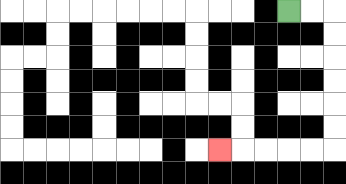{'start': '[12, 0]', 'end': '[9, 6]', 'path_directions': 'R,R,D,D,D,D,D,D,L,L,L,L,L', 'path_coordinates': '[[12, 0], [13, 0], [14, 0], [14, 1], [14, 2], [14, 3], [14, 4], [14, 5], [14, 6], [13, 6], [12, 6], [11, 6], [10, 6], [9, 6]]'}